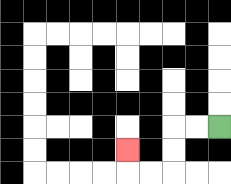{'start': '[9, 5]', 'end': '[5, 6]', 'path_directions': 'L,L,D,D,L,L,U', 'path_coordinates': '[[9, 5], [8, 5], [7, 5], [7, 6], [7, 7], [6, 7], [5, 7], [5, 6]]'}